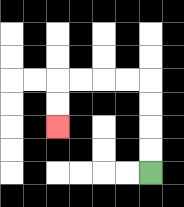{'start': '[6, 7]', 'end': '[2, 5]', 'path_directions': 'U,U,U,U,L,L,L,L,D,D', 'path_coordinates': '[[6, 7], [6, 6], [6, 5], [6, 4], [6, 3], [5, 3], [4, 3], [3, 3], [2, 3], [2, 4], [2, 5]]'}